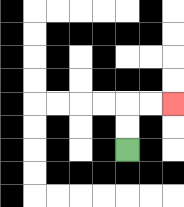{'start': '[5, 6]', 'end': '[7, 4]', 'path_directions': 'U,U,R,R', 'path_coordinates': '[[5, 6], [5, 5], [5, 4], [6, 4], [7, 4]]'}